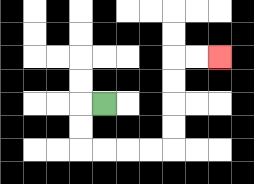{'start': '[4, 4]', 'end': '[9, 2]', 'path_directions': 'L,D,D,R,R,R,R,U,U,U,U,R,R', 'path_coordinates': '[[4, 4], [3, 4], [3, 5], [3, 6], [4, 6], [5, 6], [6, 6], [7, 6], [7, 5], [7, 4], [7, 3], [7, 2], [8, 2], [9, 2]]'}